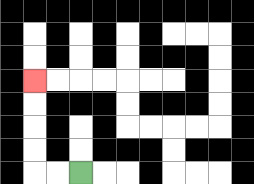{'start': '[3, 7]', 'end': '[1, 3]', 'path_directions': 'L,L,U,U,U,U', 'path_coordinates': '[[3, 7], [2, 7], [1, 7], [1, 6], [1, 5], [1, 4], [1, 3]]'}